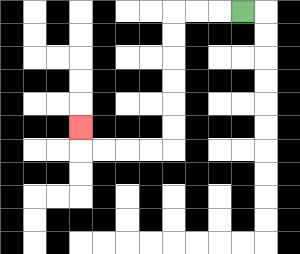{'start': '[10, 0]', 'end': '[3, 5]', 'path_directions': 'L,L,L,D,D,D,D,D,D,L,L,L,L,U', 'path_coordinates': '[[10, 0], [9, 0], [8, 0], [7, 0], [7, 1], [7, 2], [7, 3], [7, 4], [7, 5], [7, 6], [6, 6], [5, 6], [4, 6], [3, 6], [3, 5]]'}